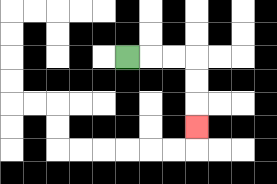{'start': '[5, 2]', 'end': '[8, 5]', 'path_directions': 'R,R,R,D,D,D', 'path_coordinates': '[[5, 2], [6, 2], [7, 2], [8, 2], [8, 3], [8, 4], [8, 5]]'}